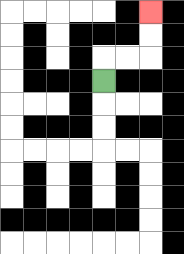{'start': '[4, 3]', 'end': '[6, 0]', 'path_directions': 'U,R,R,U,U', 'path_coordinates': '[[4, 3], [4, 2], [5, 2], [6, 2], [6, 1], [6, 0]]'}